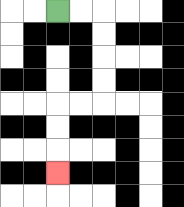{'start': '[2, 0]', 'end': '[2, 7]', 'path_directions': 'R,R,D,D,D,D,L,L,D,D,D', 'path_coordinates': '[[2, 0], [3, 0], [4, 0], [4, 1], [4, 2], [4, 3], [4, 4], [3, 4], [2, 4], [2, 5], [2, 6], [2, 7]]'}